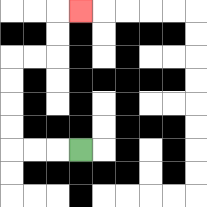{'start': '[3, 6]', 'end': '[3, 0]', 'path_directions': 'L,L,L,U,U,U,U,R,R,U,U,R', 'path_coordinates': '[[3, 6], [2, 6], [1, 6], [0, 6], [0, 5], [0, 4], [0, 3], [0, 2], [1, 2], [2, 2], [2, 1], [2, 0], [3, 0]]'}